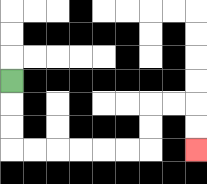{'start': '[0, 3]', 'end': '[8, 6]', 'path_directions': 'D,D,D,R,R,R,R,R,R,U,U,R,R,D,D', 'path_coordinates': '[[0, 3], [0, 4], [0, 5], [0, 6], [1, 6], [2, 6], [3, 6], [4, 6], [5, 6], [6, 6], [6, 5], [6, 4], [7, 4], [8, 4], [8, 5], [8, 6]]'}